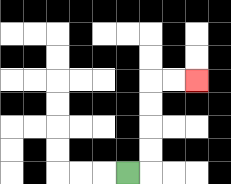{'start': '[5, 7]', 'end': '[8, 3]', 'path_directions': 'R,U,U,U,U,R,R', 'path_coordinates': '[[5, 7], [6, 7], [6, 6], [6, 5], [6, 4], [6, 3], [7, 3], [8, 3]]'}